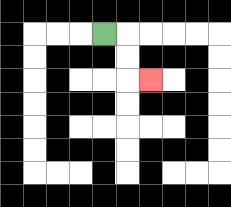{'start': '[4, 1]', 'end': '[6, 3]', 'path_directions': 'R,D,D,R', 'path_coordinates': '[[4, 1], [5, 1], [5, 2], [5, 3], [6, 3]]'}